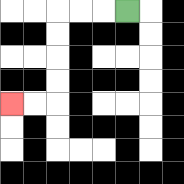{'start': '[5, 0]', 'end': '[0, 4]', 'path_directions': 'L,L,L,D,D,D,D,L,L', 'path_coordinates': '[[5, 0], [4, 0], [3, 0], [2, 0], [2, 1], [2, 2], [2, 3], [2, 4], [1, 4], [0, 4]]'}